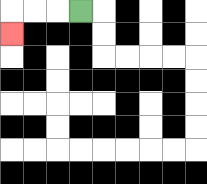{'start': '[3, 0]', 'end': '[0, 1]', 'path_directions': 'L,L,L,D', 'path_coordinates': '[[3, 0], [2, 0], [1, 0], [0, 0], [0, 1]]'}